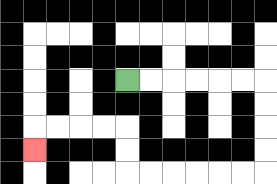{'start': '[5, 3]', 'end': '[1, 6]', 'path_directions': 'R,R,R,R,R,R,D,D,D,D,L,L,L,L,L,L,U,U,L,L,L,L,D', 'path_coordinates': '[[5, 3], [6, 3], [7, 3], [8, 3], [9, 3], [10, 3], [11, 3], [11, 4], [11, 5], [11, 6], [11, 7], [10, 7], [9, 7], [8, 7], [7, 7], [6, 7], [5, 7], [5, 6], [5, 5], [4, 5], [3, 5], [2, 5], [1, 5], [1, 6]]'}